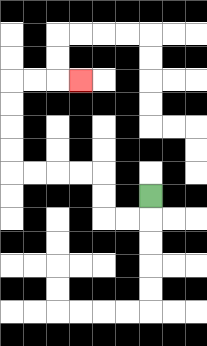{'start': '[6, 8]', 'end': '[3, 3]', 'path_directions': 'D,L,L,U,U,L,L,L,L,U,U,U,U,R,R,R', 'path_coordinates': '[[6, 8], [6, 9], [5, 9], [4, 9], [4, 8], [4, 7], [3, 7], [2, 7], [1, 7], [0, 7], [0, 6], [0, 5], [0, 4], [0, 3], [1, 3], [2, 3], [3, 3]]'}